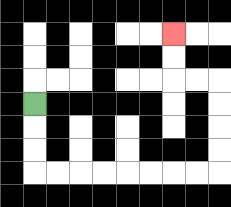{'start': '[1, 4]', 'end': '[7, 1]', 'path_directions': 'D,D,D,R,R,R,R,R,R,R,R,U,U,U,U,L,L,U,U', 'path_coordinates': '[[1, 4], [1, 5], [1, 6], [1, 7], [2, 7], [3, 7], [4, 7], [5, 7], [6, 7], [7, 7], [8, 7], [9, 7], [9, 6], [9, 5], [9, 4], [9, 3], [8, 3], [7, 3], [7, 2], [7, 1]]'}